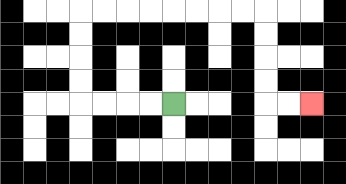{'start': '[7, 4]', 'end': '[13, 4]', 'path_directions': 'L,L,L,L,U,U,U,U,R,R,R,R,R,R,R,R,D,D,D,D,R,R', 'path_coordinates': '[[7, 4], [6, 4], [5, 4], [4, 4], [3, 4], [3, 3], [3, 2], [3, 1], [3, 0], [4, 0], [5, 0], [6, 0], [7, 0], [8, 0], [9, 0], [10, 0], [11, 0], [11, 1], [11, 2], [11, 3], [11, 4], [12, 4], [13, 4]]'}